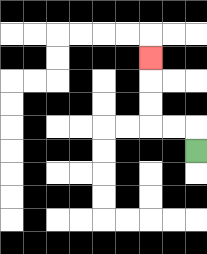{'start': '[8, 6]', 'end': '[6, 2]', 'path_directions': 'U,L,L,U,U,U', 'path_coordinates': '[[8, 6], [8, 5], [7, 5], [6, 5], [6, 4], [6, 3], [6, 2]]'}